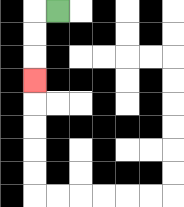{'start': '[2, 0]', 'end': '[1, 3]', 'path_directions': 'L,D,D,D', 'path_coordinates': '[[2, 0], [1, 0], [1, 1], [1, 2], [1, 3]]'}